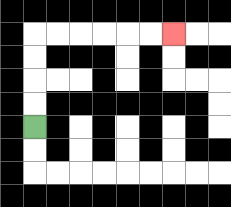{'start': '[1, 5]', 'end': '[7, 1]', 'path_directions': 'U,U,U,U,R,R,R,R,R,R', 'path_coordinates': '[[1, 5], [1, 4], [1, 3], [1, 2], [1, 1], [2, 1], [3, 1], [4, 1], [5, 1], [6, 1], [7, 1]]'}